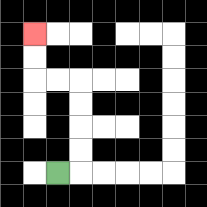{'start': '[2, 7]', 'end': '[1, 1]', 'path_directions': 'R,U,U,U,U,L,L,U,U', 'path_coordinates': '[[2, 7], [3, 7], [3, 6], [3, 5], [3, 4], [3, 3], [2, 3], [1, 3], [1, 2], [1, 1]]'}